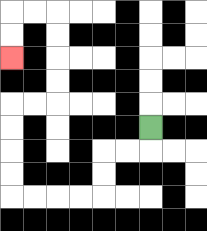{'start': '[6, 5]', 'end': '[0, 2]', 'path_directions': 'D,L,L,D,D,L,L,L,L,U,U,U,U,R,R,U,U,U,U,L,L,D,D', 'path_coordinates': '[[6, 5], [6, 6], [5, 6], [4, 6], [4, 7], [4, 8], [3, 8], [2, 8], [1, 8], [0, 8], [0, 7], [0, 6], [0, 5], [0, 4], [1, 4], [2, 4], [2, 3], [2, 2], [2, 1], [2, 0], [1, 0], [0, 0], [0, 1], [0, 2]]'}